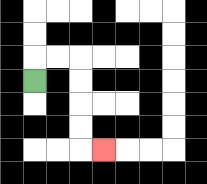{'start': '[1, 3]', 'end': '[4, 6]', 'path_directions': 'U,R,R,D,D,D,D,R', 'path_coordinates': '[[1, 3], [1, 2], [2, 2], [3, 2], [3, 3], [3, 4], [3, 5], [3, 6], [4, 6]]'}